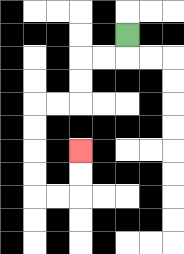{'start': '[5, 1]', 'end': '[3, 6]', 'path_directions': 'D,L,L,D,D,L,L,D,D,D,D,R,R,U,U', 'path_coordinates': '[[5, 1], [5, 2], [4, 2], [3, 2], [3, 3], [3, 4], [2, 4], [1, 4], [1, 5], [1, 6], [1, 7], [1, 8], [2, 8], [3, 8], [3, 7], [3, 6]]'}